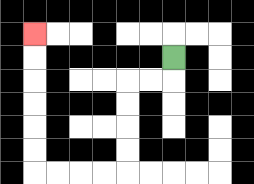{'start': '[7, 2]', 'end': '[1, 1]', 'path_directions': 'D,L,L,D,D,D,D,L,L,L,L,U,U,U,U,U,U', 'path_coordinates': '[[7, 2], [7, 3], [6, 3], [5, 3], [5, 4], [5, 5], [5, 6], [5, 7], [4, 7], [3, 7], [2, 7], [1, 7], [1, 6], [1, 5], [1, 4], [1, 3], [1, 2], [1, 1]]'}